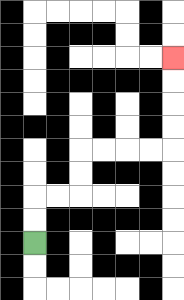{'start': '[1, 10]', 'end': '[7, 2]', 'path_directions': 'U,U,R,R,U,U,R,R,R,R,U,U,U,U', 'path_coordinates': '[[1, 10], [1, 9], [1, 8], [2, 8], [3, 8], [3, 7], [3, 6], [4, 6], [5, 6], [6, 6], [7, 6], [7, 5], [7, 4], [7, 3], [7, 2]]'}